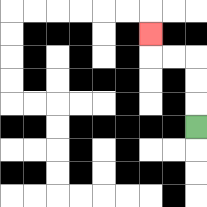{'start': '[8, 5]', 'end': '[6, 1]', 'path_directions': 'U,U,U,L,L,U', 'path_coordinates': '[[8, 5], [8, 4], [8, 3], [8, 2], [7, 2], [6, 2], [6, 1]]'}